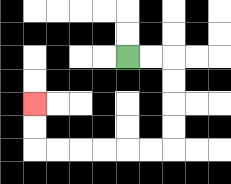{'start': '[5, 2]', 'end': '[1, 4]', 'path_directions': 'R,R,D,D,D,D,L,L,L,L,L,L,U,U', 'path_coordinates': '[[5, 2], [6, 2], [7, 2], [7, 3], [7, 4], [7, 5], [7, 6], [6, 6], [5, 6], [4, 6], [3, 6], [2, 6], [1, 6], [1, 5], [1, 4]]'}